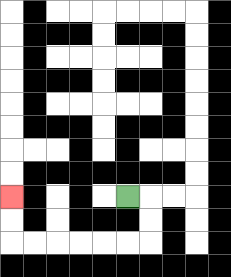{'start': '[5, 8]', 'end': '[0, 8]', 'path_directions': 'R,D,D,L,L,L,L,L,L,U,U', 'path_coordinates': '[[5, 8], [6, 8], [6, 9], [6, 10], [5, 10], [4, 10], [3, 10], [2, 10], [1, 10], [0, 10], [0, 9], [0, 8]]'}